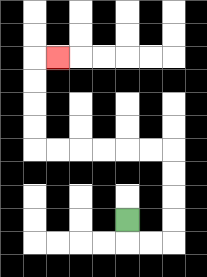{'start': '[5, 9]', 'end': '[2, 2]', 'path_directions': 'D,R,R,U,U,U,U,L,L,L,L,L,L,U,U,U,U,R', 'path_coordinates': '[[5, 9], [5, 10], [6, 10], [7, 10], [7, 9], [7, 8], [7, 7], [7, 6], [6, 6], [5, 6], [4, 6], [3, 6], [2, 6], [1, 6], [1, 5], [1, 4], [1, 3], [1, 2], [2, 2]]'}